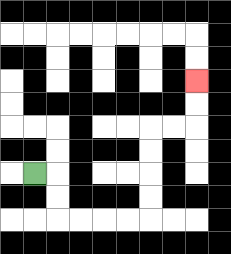{'start': '[1, 7]', 'end': '[8, 3]', 'path_directions': 'R,D,D,R,R,R,R,U,U,U,U,R,R,U,U', 'path_coordinates': '[[1, 7], [2, 7], [2, 8], [2, 9], [3, 9], [4, 9], [5, 9], [6, 9], [6, 8], [6, 7], [6, 6], [6, 5], [7, 5], [8, 5], [8, 4], [8, 3]]'}